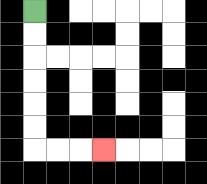{'start': '[1, 0]', 'end': '[4, 6]', 'path_directions': 'D,D,D,D,D,D,R,R,R', 'path_coordinates': '[[1, 0], [1, 1], [1, 2], [1, 3], [1, 4], [1, 5], [1, 6], [2, 6], [3, 6], [4, 6]]'}